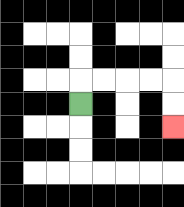{'start': '[3, 4]', 'end': '[7, 5]', 'path_directions': 'U,R,R,R,R,D,D', 'path_coordinates': '[[3, 4], [3, 3], [4, 3], [5, 3], [6, 3], [7, 3], [7, 4], [7, 5]]'}